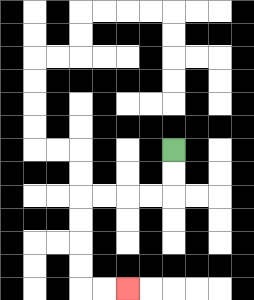{'start': '[7, 6]', 'end': '[5, 12]', 'path_directions': 'D,D,L,L,L,L,D,D,D,D,R,R', 'path_coordinates': '[[7, 6], [7, 7], [7, 8], [6, 8], [5, 8], [4, 8], [3, 8], [3, 9], [3, 10], [3, 11], [3, 12], [4, 12], [5, 12]]'}